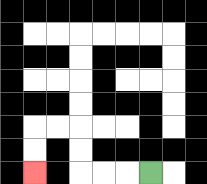{'start': '[6, 7]', 'end': '[1, 7]', 'path_directions': 'L,L,L,U,U,L,L,D,D', 'path_coordinates': '[[6, 7], [5, 7], [4, 7], [3, 7], [3, 6], [3, 5], [2, 5], [1, 5], [1, 6], [1, 7]]'}